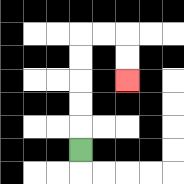{'start': '[3, 6]', 'end': '[5, 3]', 'path_directions': 'U,U,U,U,U,R,R,D,D', 'path_coordinates': '[[3, 6], [3, 5], [3, 4], [3, 3], [3, 2], [3, 1], [4, 1], [5, 1], [5, 2], [5, 3]]'}